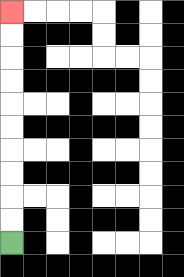{'start': '[0, 10]', 'end': '[0, 0]', 'path_directions': 'U,U,U,U,U,U,U,U,U,U', 'path_coordinates': '[[0, 10], [0, 9], [0, 8], [0, 7], [0, 6], [0, 5], [0, 4], [0, 3], [0, 2], [0, 1], [0, 0]]'}